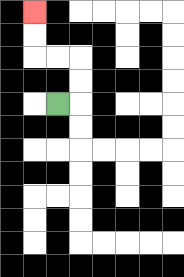{'start': '[2, 4]', 'end': '[1, 0]', 'path_directions': 'R,U,U,L,L,U,U', 'path_coordinates': '[[2, 4], [3, 4], [3, 3], [3, 2], [2, 2], [1, 2], [1, 1], [1, 0]]'}